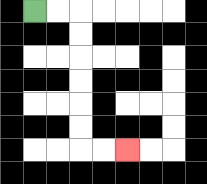{'start': '[1, 0]', 'end': '[5, 6]', 'path_directions': 'R,R,D,D,D,D,D,D,R,R', 'path_coordinates': '[[1, 0], [2, 0], [3, 0], [3, 1], [3, 2], [3, 3], [3, 4], [3, 5], [3, 6], [4, 6], [5, 6]]'}